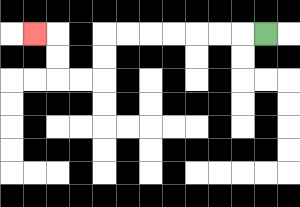{'start': '[11, 1]', 'end': '[1, 1]', 'path_directions': 'L,L,L,L,L,L,L,D,D,L,L,U,U,L', 'path_coordinates': '[[11, 1], [10, 1], [9, 1], [8, 1], [7, 1], [6, 1], [5, 1], [4, 1], [4, 2], [4, 3], [3, 3], [2, 3], [2, 2], [2, 1], [1, 1]]'}